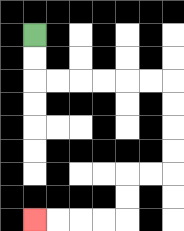{'start': '[1, 1]', 'end': '[1, 9]', 'path_directions': 'D,D,R,R,R,R,R,R,D,D,D,D,L,L,D,D,L,L,L,L', 'path_coordinates': '[[1, 1], [1, 2], [1, 3], [2, 3], [3, 3], [4, 3], [5, 3], [6, 3], [7, 3], [7, 4], [7, 5], [7, 6], [7, 7], [6, 7], [5, 7], [5, 8], [5, 9], [4, 9], [3, 9], [2, 9], [1, 9]]'}